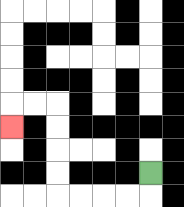{'start': '[6, 7]', 'end': '[0, 5]', 'path_directions': 'D,L,L,L,L,U,U,U,U,L,L,D', 'path_coordinates': '[[6, 7], [6, 8], [5, 8], [4, 8], [3, 8], [2, 8], [2, 7], [2, 6], [2, 5], [2, 4], [1, 4], [0, 4], [0, 5]]'}